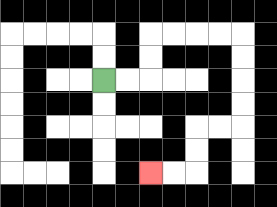{'start': '[4, 3]', 'end': '[6, 7]', 'path_directions': 'R,R,U,U,R,R,R,R,D,D,D,D,L,L,D,D,L,L', 'path_coordinates': '[[4, 3], [5, 3], [6, 3], [6, 2], [6, 1], [7, 1], [8, 1], [9, 1], [10, 1], [10, 2], [10, 3], [10, 4], [10, 5], [9, 5], [8, 5], [8, 6], [8, 7], [7, 7], [6, 7]]'}